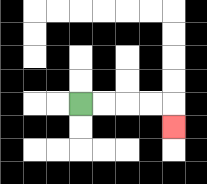{'start': '[3, 4]', 'end': '[7, 5]', 'path_directions': 'R,R,R,R,D', 'path_coordinates': '[[3, 4], [4, 4], [5, 4], [6, 4], [7, 4], [7, 5]]'}